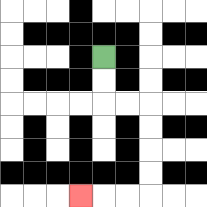{'start': '[4, 2]', 'end': '[3, 8]', 'path_directions': 'D,D,R,R,D,D,D,D,L,L,L', 'path_coordinates': '[[4, 2], [4, 3], [4, 4], [5, 4], [6, 4], [6, 5], [6, 6], [6, 7], [6, 8], [5, 8], [4, 8], [3, 8]]'}